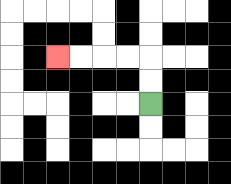{'start': '[6, 4]', 'end': '[2, 2]', 'path_directions': 'U,U,L,L,L,L', 'path_coordinates': '[[6, 4], [6, 3], [6, 2], [5, 2], [4, 2], [3, 2], [2, 2]]'}